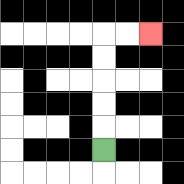{'start': '[4, 6]', 'end': '[6, 1]', 'path_directions': 'U,U,U,U,U,R,R', 'path_coordinates': '[[4, 6], [4, 5], [4, 4], [4, 3], [4, 2], [4, 1], [5, 1], [6, 1]]'}